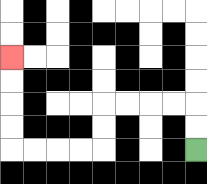{'start': '[8, 6]', 'end': '[0, 2]', 'path_directions': 'U,U,L,L,L,L,D,D,L,L,L,L,U,U,U,U', 'path_coordinates': '[[8, 6], [8, 5], [8, 4], [7, 4], [6, 4], [5, 4], [4, 4], [4, 5], [4, 6], [3, 6], [2, 6], [1, 6], [0, 6], [0, 5], [0, 4], [0, 3], [0, 2]]'}